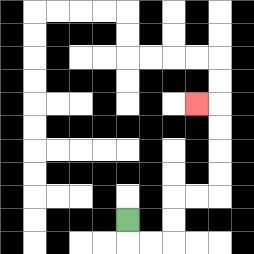{'start': '[5, 9]', 'end': '[8, 4]', 'path_directions': 'D,R,R,U,U,R,R,U,U,U,U,L', 'path_coordinates': '[[5, 9], [5, 10], [6, 10], [7, 10], [7, 9], [7, 8], [8, 8], [9, 8], [9, 7], [9, 6], [9, 5], [9, 4], [8, 4]]'}